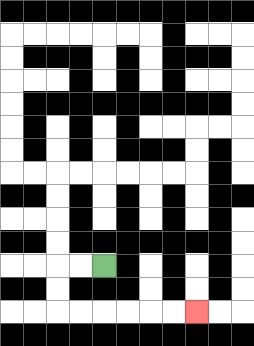{'start': '[4, 11]', 'end': '[8, 13]', 'path_directions': 'L,L,D,D,R,R,R,R,R,R', 'path_coordinates': '[[4, 11], [3, 11], [2, 11], [2, 12], [2, 13], [3, 13], [4, 13], [5, 13], [6, 13], [7, 13], [8, 13]]'}